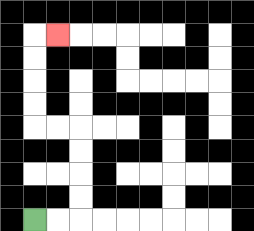{'start': '[1, 9]', 'end': '[2, 1]', 'path_directions': 'R,R,U,U,U,U,L,L,U,U,U,U,R', 'path_coordinates': '[[1, 9], [2, 9], [3, 9], [3, 8], [3, 7], [3, 6], [3, 5], [2, 5], [1, 5], [1, 4], [1, 3], [1, 2], [1, 1], [2, 1]]'}